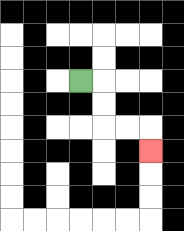{'start': '[3, 3]', 'end': '[6, 6]', 'path_directions': 'R,D,D,R,R,D', 'path_coordinates': '[[3, 3], [4, 3], [4, 4], [4, 5], [5, 5], [6, 5], [6, 6]]'}